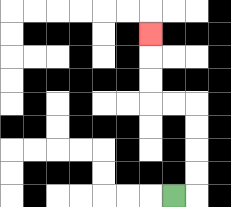{'start': '[7, 8]', 'end': '[6, 1]', 'path_directions': 'R,U,U,U,U,L,L,U,U,U', 'path_coordinates': '[[7, 8], [8, 8], [8, 7], [8, 6], [8, 5], [8, 4], [7, 4], [6, 4], [6, 3], [6, 2], [6, 1]]'}